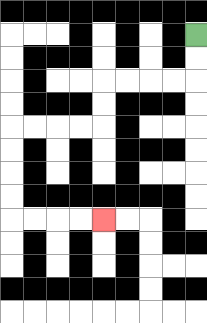{'start': '[8, 1]', 'end': '[4, 9]', 'path_directions': 'D,D,L,L,L,L,D,D,L,L,L,L,D,D,D,D,R,R,R,R', 'path_coordinates': '[[8, 1], [8, 2], [8, 3], [7, 3], [6, 3], [5, 3], [4, 3], [4, 4], [4, 5], [3, 5], [2, 5], [1, 5], [0, 5], [0, 6], [0, 7], [0, 8], [0, 9], [1, 9], [2, 9], [3, 9], [4, 9]]'}